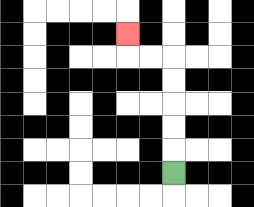{'start': '[7, 7]', 'end': '[5, 1]', 'path_directions': 'U,U,U,U,U,L,L,U', 'path_coordinates': '[[7, 7], [7, 6], [7, 5], [7, 4], [7, 3], [7, 2], [6, 2], [5, 2], [5, 1]]'}